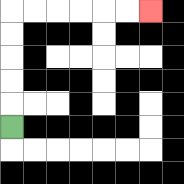{'start': '[0, 5]', 'end': '[6, 0]', 'path_directions': 'U,U,U,U,U,R,R,R,R,R,R', 'path_coordinates': '[[0, 5], [0, 4], [0, 3], [0, 2], [0, 1], [0, 0], [1, 0], [2, 0], [3, 0], [4, 0], [5, 0], [6, 0]]'}